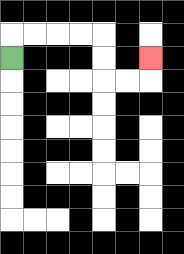{'start': '[0, 2]', 'end': '[6, 2]', 'path_directions': 'U,R,R,R,R,D,D,R,R,U', 'path_coordinates': '[[0, 2], [0, 1], [1, 1], [2, 1], [3, 1], [4, 1], [4, 2], [4, 3], [5, 3], [6, 3], [6, 2]]'}